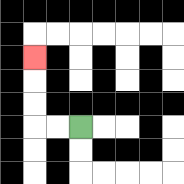{'start': '[3, 5]', 'end': '[1, 2]', 'path_directions': 'L,L,U,U,U', 'path_coordinates': '[[3, 5], [2, 5], [1, 5], [1, 4], [1, 3], [1, 2]]'}